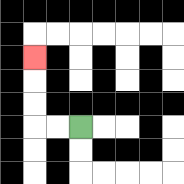{'start': '[3, 5]', 'end': '[1, 2]', 'path_directions': 'L,L,U,U,U', 'path_coordinates': '[[3, 5], [2, 5], [1, 5], [1, 4], [1, 3], [1, 2]]'}